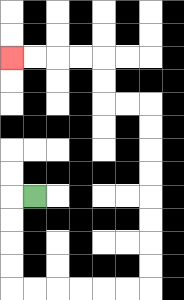{'start': '[1, 8]', 'end': '[0, 2]', 'path_directions': 'L,D,D,D,D,R,R,R,R,R,R,U,U,U,U,U,U,U,U,L,L,U,U,L,L,L,L', 'path_coordinates': '[[1, 8], [0, 8], [0, 9], [0, 10], [0, 11], [0, 12], [1, 12], [2, 12], [3, 12], [4, 12], [5, 12], [6, 12], [6, 11], [6, 10], [6, 9], [6, 8], [6, 7], [6, 6], [6, 5], [6, 4], [5, 4], [4, 4], [4, 3], [4, 2], [3, 2], [2, 2], [1, 2], [0, 2]]'}